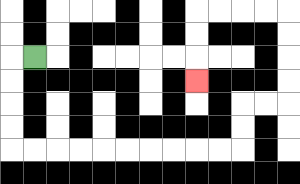{'start': '[1, 2]', 'end': '[8, 3]', 'path_directions': 'L,D,D,D,D,R,R,R,R,R,R,R,R,R,R,U,U,R,R,U,U,U,U,L,L,L,L,D,D,D', 'path_coordinates': '[[1, 2], [0, 2], [0, 3], [0, 4], [0, 5], [0, 6], [1, 6], [2, 6], [3, 6], [4, 6], [5, 6], [6, 6], [7, 6], [8, 6], [9, 6], [10, 6], [10, 5], [10, 4], [11, 4], [12, 4], [12, 3], [12, 2], [12, 1], [12, 0], [11, 0], [10, 0], [9, 0], [8, 0], [8, 1], [8, 2], [8, 3]]'}